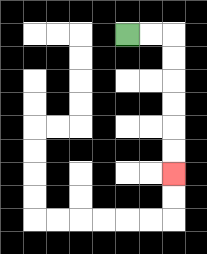{'start': '[5, 1]', 'end': '[7, 7]', 'path_directions': 'R,R,D,D,D,D,D,D', 'path_coordinates': '[[5, 1], [6, 1], [7, 1], [7, 2], [7, 3], [7, 4], [7, 5], [7, 6], [7, 7]]'}